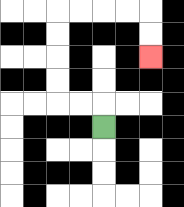{'start': '[4, 5]', 'end': '[6, 2]', 'path_directions': 'U,L,L,U,U,U,U,R,R,R,R,D,D', 'path_coordinates': '[[4, 5], [4, 4], [3, 4], [2, 4], [2, 3], [2, 2], [2, 1], [2, 0], [3, 0], [4, 0], [5, 0], [6, 0], [6, 1], [6, 2]]'}